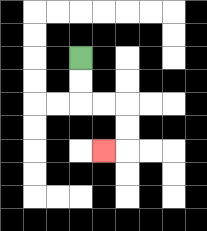{'start': '[3, 2]', 'end': '[4, 6]', 'path_directions': 'D,D,R,R,D,D,L', 'path_coordinates': '[[3, 2], [3, 3], [3, 4], [4, 4], [5, 4], [5, 5], [5, 6], [4, 6]]'}